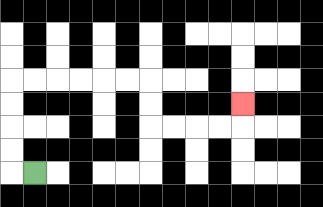{'start': '[1, 7]', 'end': '[10, 4]', 'path_directions': 'L,U,U,U,U,R,R,R,R,R,R,D,D,R,R,R,R,U', 'path_coordinates': '[[1, 7], [0, 7], [0, 6], [0, 5], [0, 4], [0, 3], [1, 3], [2, 3], [3, 3], [4, 3], [5, 3], [6, 3], [6, 4], [6, 5], [7, 5], [8, 5], [9, 5], [10, 5], [10, 4]]'}